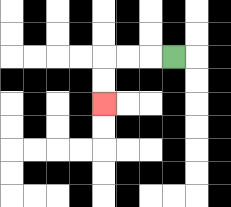{'start': '[7, 2]', 'end': '[4, 4]', 'path_directions': 'L,L,L,D,D', 'path_coordinates': '[[7, 2], [6, 2], [5, 2], [4, 2], [4, 3], [4, 4]]'}